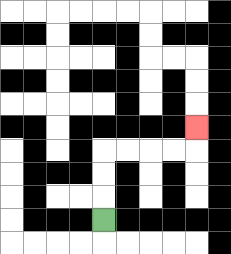{'start': '[4, 9]', 'end': '[8, 5]', 'path_directions': 'U,U,U,R,R,R,R,U', 'path_coordinates': '[[4, 9], [4, 8], [4, 7], [4, 6], [5, 6], [6, 6], [7, 6], [8, 6], [8, 5]]'}